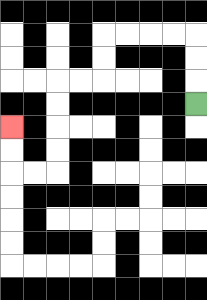{'start': '[8, 4]', 'end': '[0, 5]', 'path_directions': 'U,U,U,L,L,L,L,D,D,L,L,D,D,D,D,L,L,U,U', 'path_coordinates': '[[8, 4], [8, 3], [8, 2], [8, 1], [7, 1], [6, 1], [5, 1], [4, 1], [4, 2], [4, 3], [3, 3], [2, 3], [2, 4], [2, 5], [2, 6], [2, 7], [1, 7], [0, 7], [0, 6], [0, 5]]'}